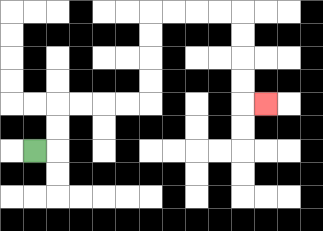{'start': '[1, 6]', 'end': '[11, 4]', 'path_directions': 'R,U,U,R,R,R,R,U,U,U,U,R,R,R,R,D,D,D,D,R', 'path_coordinates': '[[1, 6], [2, 6], [2, 5], [2, 4], [3, 4], [4, 4], [5, 4], [6, 4], [6, 3], [6, 2], [6, 1], [6, 0], [7, 0], [8, 0], [9, 0], [10, 0], [10, 1], [10, 2], [10, 3], [10, 4], [11, 4]]'}